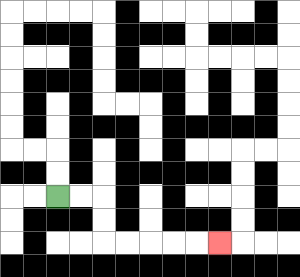{'start': '[2, 8]', 'end': '[9, 10]', 'path_directions': 'R,R,D,D,R,R,R,R,R', 'path_coordinates': '[[2, 8], [3, 8], [4, 8], [4, 9], [4, 10], [5, 10], [6, 10], [7, 10], [8, 10], [9, 10]]'}